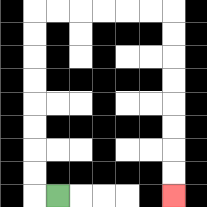{'start': '[2, 8]', 'end': '[7, 8]', 'path_directions': 'L,U,U,U,U,U,U,U,U,R,R,R,R,R,R,D,D,D,D,D,D,D,D', 'path_coordinates': '[[2, 8], [1, 8], [1, 7], [1, 6], [1, 5], [1, 4], [1, 3], [1, 2], [1, 1], [1, 0], [2, 0], [3, 0], [4, 0], [5, 0], [6, 0], [7, 0], [7, 1], [7, 2], [7, 3], [7, 4], [7, 5], [7, 6], [7, 7], [7, 8]]'}